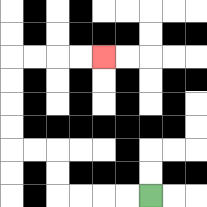{'start': '[6, 8]', 'end': '[4, 2]', 'path_directions': 'L,L,L,L,U,U,L,L,U,U,U,U,R,R,R,R', 'path_coordinates': '[[6, 8], [5, 8], [4, 8], [3, 8], [2, 8], [2, 7], [2, 6], [1, 6], [0, 6], [0, 5], [0, 4], [0, 3], [0, 2], [1, 2], [2, 2], [3, 2], [4, 2]]'}